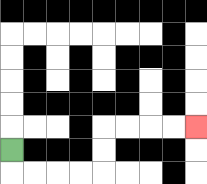{'start': '[0, 6]', 'end': '[8, 5]', 'path_directions': 'D,R,R,R,R,U,U,R,R,R,R', 'path_coordinates': '[[0, 6], [0, 7], [1, 7], [2, 7], [3, 7], [4, 7], [4, 6], [4, 5], [5, 5], [6, 5], [7, 5], [8, 5]]'}